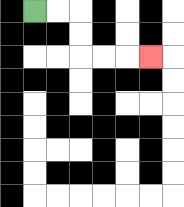{'start': '[1, 0]', 'end': '[6, 2]', 'path_directions': 'R,R,D,D,R,R,R', 'path_coordinates': '[[1, 0], [2, 0], [3, 0], [3, 1], [3, 2], [4, 2], [5, 2], [6, 2]]'}